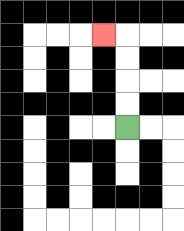{'start': '[5, 5]', 'end': '[4, 1]', 'path_directions': 'U,U,U,U,L', 'path_coordinates': '[[5, 5], [5, 4], [5, 3], [5, 2], [5, 1], [4, 1]]'}